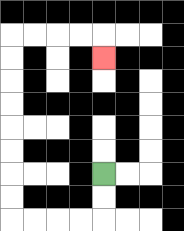{'start': '[4, 7]', 'end': '[4, 2]', 'path_directions': 'D,D,L,L,L,L,U,U,U,U,U,U,U,U,R,R,R,R,D', 'path_coordinates': '[[4, 7], [4, 8], [4, 9], [3, 9], [2, 9], [1, 9], [0, 9], [0, 8], [0, 7], [0, 6], [0, 5], [0, 4], [0, 3], [0, 2], [0, 1], [1, 1], [2, 1], [3, 1], [4, 1], [4, 2]]'}